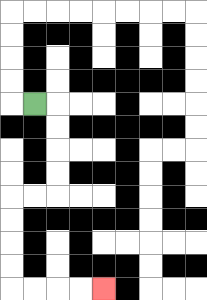{'start': '[1, 4]', 'end': '[4, 12]', 'path_directions': 'R,D,D,D,D,L,L,D,D,D,D,R,R,R,R', 'path_coordinates': '[[1, 4], [2, 4], [2, 5], [2, 6], [2, 7], [2, 8], [1, 8], [0, 8], [0, 9], [0, 10], [0, 11], [0, 12], [1, 12], [2, 12], [3, 12], [4, 12]]'}